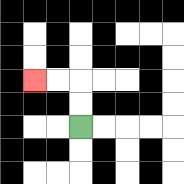{'start': '[3, 5]', 'end': '[1, 3]', 'path_directions': 'U,U,L,L', 'path_coordinates': '[[3, 5], [3, 4], [3, 3], [2, 3], [1, 3]]'}